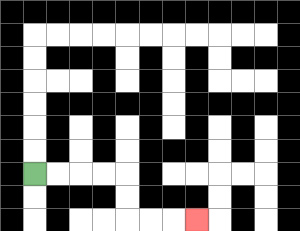{'start': '[1, 7]', 'end': '[8, 9]', 'path_directions': 'R,R,R,R,D,D,R,R,R', 'path_coordinates': '[[1, 7], [2, 7], [3, 7], [4, 7], [5, 7], [5, 8], [5, 9], [6, 9], [7, 9], [8, 9]]'}